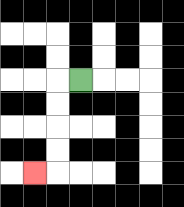{'start': '[3, 3]', 'end': '[1, 7]', 'path_directions': 'L,D,D,D,D,L', 'path_coordinates': '[[3, 3], [2, 3], [2, 4], [2, 5], [2, 6], [2, 7], [1, 7]]'}